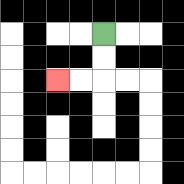{'start': '[4, 1]', 'end': '[2, 3]', 'path_directions': 'D,D,L,L', 'path_coordinates': '[[4, 1], [4, 2], [4, 3], [3, 3], [2, 3]]'}